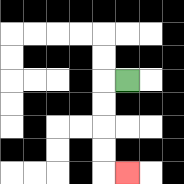{'start': '[5, 3]', 'end': '[5, 7]', 'path_directions': 'L,D,D,D,D,R', 'path_coordinates': '[[5, 3], [4, 3], [4, 4], [4, 5], [4, 6], [4, 7], [5, 7]]'}